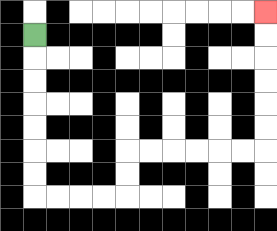{'start': '[1, 1]', 'end': '[11, 0]', 'path_directions': 'D,D,D,D,D,D,D,R,R,R,R,U,U,R,R,R,R,R,R,U,U,U,U,U,U', 'path_coordinates': '[[1, 1], [1, 2], [1, 3], [1, 4], [1, 5], [1, 6], [1, 7], [1, 8], [2, 8], [3, 8], [4, 8], [5, 8], [5, 7], [5, 6], [6, 6], [7, 6], [8, 6], [9, 6], [10, 6], [11, 6], [11, 5], [11, 4], [11, 3], [11, 2], [11, 1], [11, 0]]'}